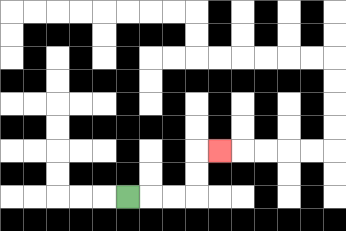{'start': '[5, 8]', 'end': '[9, 6]', 'path_directions': 'R,R,R,U,U,R', 'path_coordinates': '[[5, 8], [6, 8], [7, 8], [8, 8], [8, 7], [8, 6], [9, 6]]'}